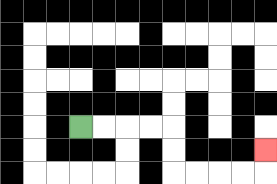{'start': '[3, 5]', 'end': '[11, 6]', 'path_directions': 'R,R,R,R,D,D,R,R,R,R,U', 'path_coordinates': '[[3, 5], [4, 5], [5, 5], [6, 5], [7, 5], [7, 6], [7, 7], [8, 7], [9, 7], [10, 7], [11, 7], [11, 6]]'}